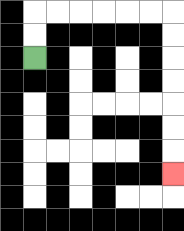{'start': '[1, 2]', 'end': '[7, 7]', 'path_directions': 'U,U,R,R,R,R,R,R,D,D,D,D,D,D,D', 'path_coordinates': '[[1, 2], [1, 1], [1, 0], [2, 0], [3, 0], [4, 0], [5, 0], [6, 0], [7, 0], [7, 1], [7, 2], [7, 3], [7, 4], [7, 5], [7, 6], [7, 7]]'}